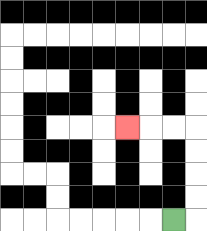{'start': '[7, 9]', 'end': '[5, 5]', 'path_directions': 'R,U,U,U,U,L,L,L', 'path_coordinates': '[[7, 9], [8, 9], [8, 8], [8, 7], [8, 6], [8, 5], [7, 5], [6, 5], [5, 5]]'}